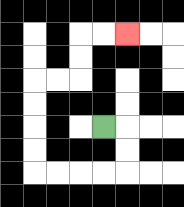{'start': '[4, 5]', 'end': '[5, 1]', 'path_directions': 'R,D,D,L,L,L,L,U,U,U,U,R,R,U,U,R,R', 'path_coordinates': '[[4, 5], [5, 5], [5, 6], [5, 7], [4, 7], [3, 7], [2, 7], [1, 7], [1, 6], [1, 5], [1, 4], [1, 3], [2, 3], [3, 3], [3, 2], [3, 1], [4, 1], [5, 1]]'}